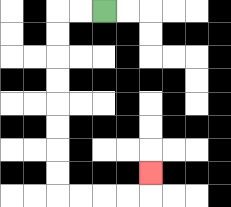{'start': '[4, 0]', 'end': '[6, 7]', 'path_directions': 'L,L,D,D,D,D,D,D,D,D,R,R,R,R,U', 'path_coordinates': '[[4, 0], [3, 0], [2, 0], [2, 1], [2, 2], [2, 3], [2, 4], [2, 5], [2, 6], [2, 7], [2, 8], [3, 8], [4, 8], [5, 8], [6, 8], [6, 7]]'}